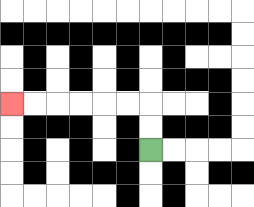{'start': '[6, 6]', 'end': '[0, 4]', 'path_directions': 'U,U,L,L,L,L,L,L', 'path_coordinates': '[[6, 6], [6, 5], [6, 4], [5, 4], [4, 4], [3, 4], [2, 4], [1, 4], [0, 4]]'}